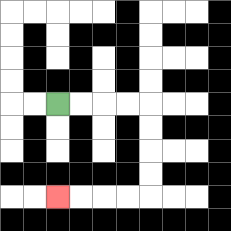{'start': '[2, 4]', 'end': '[2, 8]', 'path_directions': 'R,R,R,R,D,D,D,D,L,L,L,L', 'path_coordinates': '[[2, 4], [3, 4], [4, 4], [5, 4], [6, 4], [6, 5], [6, 6], [6, 7], [6, 8], [5, 8], [4, 8], [3, 8], [2, 8]]'}